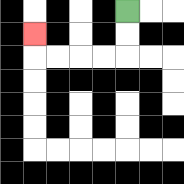{'start': '[5, 0]', 'end': '[1, 1]', 'path_directions': 'D,D,L,L,L,L,U', 'path_coordinates': '[[5, 0], [5, 1], [5, 2], [4, 2], [3, 2], [2, 2], [1, 2], [1, 1]]'}